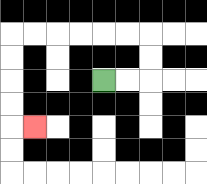{'start': '[4, 3]', 'end': '[1, 5]', 'path_directions': 'R,R,U,U,L,L,L,L,L,L,D,D,D,D,R', 'path_coordinates': '[[4, 3], [5, 3], [6, 3], [6, 2], [6, 1], [5, 1], [4, 1], [3, 1], [2, 1], [1, 1], [0, 1], [0, 2], [0, 3], [0, 4], [0, 5], [1, 5]]'}